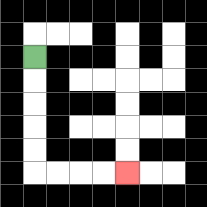{'start': '[1, 2]', 'end': '[5, 7]', 'path_directions': 'D,D,D,D,D,R,R,R,R', 'path_coordinates': '[[1, 2], [1, 3], [1, 4], [1, 5], [1, 6], [1, 7], [2, 7], [3, 7], [4, 7], [5, 7]]'}